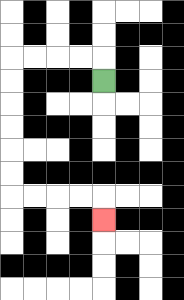{'start': '[4, 3]', 'end': '[4, 9]', 'path_directions': 'U,L,L,L,L,D,D,D,D,D,D,R,R,R,R,D', 'path_coordinates': '[[4, 3], [4, 2], [3, 2], [2, 2], [1, 2], [0, 2], [0, 3], [0, 4], [0, 5], [0, 6], [0, 7], [0, 8], [1, 8], [2, 8], [3, 8], [4, 8], [4, 9]]'}